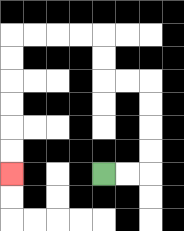{'start': '[4, 7]', 'end': '[0, 7]', 'path_directions': 'R,R,U,U,U,U,L,L,U,U,L,L,L,L,D,D,D,D,D,D', 'path_coordinates': '[[4, 7], [5, 7], [6, 7], [6, 6], [6, 5], [6, 4], [6, 3], [5, 3], [4, 3], [4, 2], [4, 1], [3, 1], [2, 1], [1, 1], [0, 1], [0, 2], [0, 3], [0, 4], [0, 5], [0, 6], [0, 7]]'}